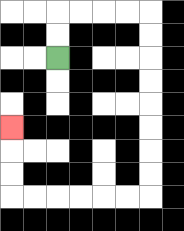{'start': '[2, 2]', 'end': '[0, 5]', 'path_directions': 'U,U,R,R,R,R,D,D,D,D,D,D,D,D,L,L,L,L,L,L,U,U,U', 'path_coordinates': '[[2, 2], [2, 1], [2, 0], [3, 0], [4, 0], [5, 0], [6, 0], [6, 1], [6, 2], [6, 3], [6, 4], [6, 5], [6, 6], [6, 7], [6, 8], [5, 8], [4, 8], [3, 8], [2, 8], [1, 8], [0, 8], [0, 7], [0, 6], [0, 5]]'}